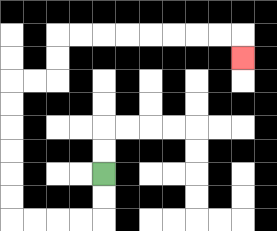{'start': '[4, 7]', 'end': '[10, 2]', 'path_directions': 'D,D,L,L,L,L,U,U,U,U,U,U,R,R,U,U,R,R,R,R,R,R,R,R,D', 'path_coordinates': '[[4, 7], [4, 8], [4, 9], [3, 9], [2, 9], [1, 9], [0, 9], [0, 8], [0, 7], [0, 6], [0, 5], [0, 4], [0, 3], [1, 3], [2, 3], [2, 2], [2, 1], [3, 1], [4, 1], [5, 1], [6, 1], [7, 1], [8, 1], [9, 1], [10, 1], [10, 2]]'}